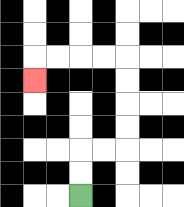{'start': '[3, 8]', 'end': '[1, 3]', 'path_directions': 'U,U,R,R,U,U,U,U,L,L,L,L,D', 'path_coordinates': '[[3, 8], [3, 7], [3, 6], [4, 6], [5, 6], [5, 5], [5, 4], [5, 3], [5, 2], [4, 2], [3, 2], [2, 2], [1, 2], [1, 3]]'}